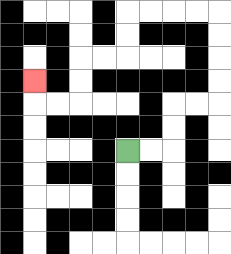{'start': '[5, 6]', 'end': '[1, 3]', 'path_directions': 'R,R,U,U,R,R,U,U,U,U,L,L,L,L,D,D,L,L,D,D,L,L,U', 'path_coordinates': '[[5, 6], [6, 6], [7, 6], [7, 5], [7, 4], [8, 4], [9, 4], [9, 3], [9, 2], [9, 1], [9, 0], [8, 0], [7, 0], [6, 0], [5, 0], [5, 1], [5, 2], [4, 2], [3, 2], [3, 3], [3, 4], [2, 4], [1, 4], [1, 3]]'}